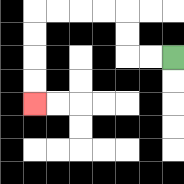{'start': '[7, 2]', 'end': '[1, 4]', 'path_directions': 'L,L,U,U,L,L,L,L,D,D,D,D', 'path_coordinates': '[[7, 2], [6, 2], [5, 2], [5, 1], [5, 0], [4, 0], [3, 0], [2, 0], [1, 0], [1, 1], [1, 2], [1, 3], [1, 4]]'}